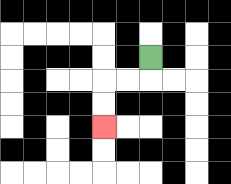{'start': '[6, 2]', 'end': '[4, 5]', 'path_directions': 'D,L,L,D,D', 'path_coordinates': '[[6, 2], [6, 3], [5, 3], [4, 3], [4, 4], [4, 5]]'}